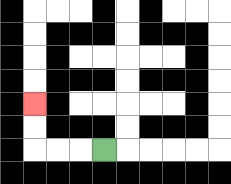{'start': '[4, 6]', 'end': '[1, 4]', 'path_directions': 'L,L,L,U,U', 'path_coordinates': '[[4, 6], [3, 6], [2, 6], [1, 6], [1, 5], [1, 4]]'}